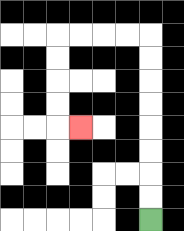{'start': '[6, 9]', 'end': '[3, 5]', 'path_directions': 'U,U,U,U,U,U,U,U,L,L,L,L,D,D,D,D,R', 'path_coordinates': '[[6, 9], [6, 8], [6, 7], [6, 6], [6, 5], [6, 4], [6, 3], [6, 2], [6, 1], [5, 1], [4, 1], [3, 1], [2, 1], [2, 2], [2, 3], [2, 4], [2, 5], [3, 5]]'}